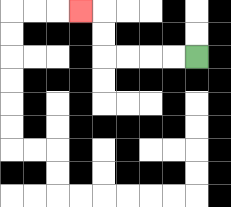{'start': '[8, 2]', 'end': '[3, 0]', 'path_directions': 'L,L,L,L,U,U,L', 'path_coordinates': '[[8, 2], [7, 2], [6, 2], [5, 2], [4, 2], [4, 1], [4, 0], [3, 0]]'}